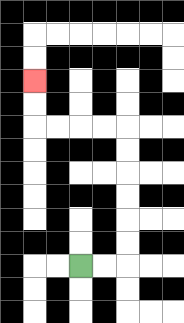{'start': '[3, 11]', 'end': '[1, 3]', 'path_directions': 'R,R,U,U,U,U,U,U,L,L,L,L,U,U', 'path_coordinates': '[[3, 11], [4, 11], [5, 11], [5, 10], [5, 9], [5, 8], [5, 7], [5, 6], [5, 5], [4, 5], [3, 5], [2, 5], [1, 5], [1, 4], [1, 3]]'}